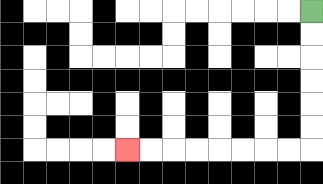{'start': '[13, 0]', 'end': '[5, 6]', 'path_directions': 'D,D,D,D,D,D,L,L,L,L,L,L,L,L', 'path_coordinates': '[[13, 0], [13, 1], [13, 2], [13, 3], [13, 4], [13, 5], [13, 6], [12, 6], [11, 6], [10, 6], [9, 6], [8, 6], [7, 6], [6, 6], [5, 6]]'}